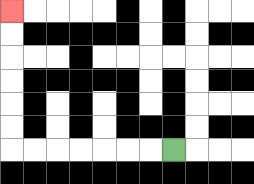{'start': '[7, 6]', 'end': '[0, 0]', 'path_directions': 'L,L,L,L,L,L,L,U,U,U,U,U,U', 'path_coordinates': '[[7, 6], [6, 6], [5, 6], [4, 6], [3, 6], [2, 6], [1, 6], [0, 6], [0, 5], [0, 4], [0, 3], [0, 2], [0, 1], [0, 0]]'}